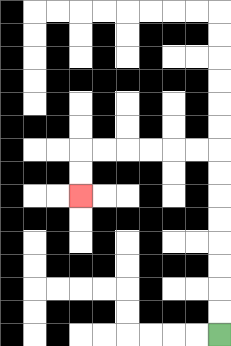{'start': '[9, 14]', 'end': '[3, 8]', 'path_directions': 'U,U,U,U,U,U,U,U,L,L,L,L,L,L,D,D', 'path_coordinates': '[[9, 14], [9, 13], [9, 12], [9, 11], [9, 10], [9, 9], [9, 8], [9, 7], [9, 6], [8, 6], [7, 6], [6, 6], [5, 6], [4, 6], [3, 6], [3, 7], [3, 8]]'}